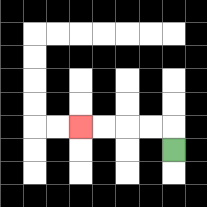{'start': '[7, 6]', 'end': '[3, 5]', 'path_directions': 'U,L,L,L,L', 'path_coordinates': '[[7, 6], [7, 5], [6, 5], [5, 5], [4, 5], [3, 5]]'}